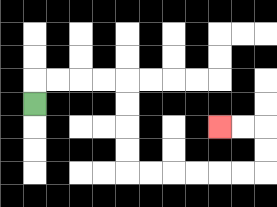{'start': '[1, 4]', 'end': '[9, 5]', 'path_directions': 'U,R,R,R,R,D,D,D,D,R,R,R,R,R,R,U,U,L,L', 'path_coordinates': '[[1, 4], [1, 3], [2, 3], [3, 3], [4, 3], [5, 3], [5, 4], [5, 5], [5, 6], [5, 7], [6, 7], [7, 7], [8, 7], [9, 7], [10, 7], [11, 7], [11, 6], [11, 5], [10, 5], [9, 5]]'}